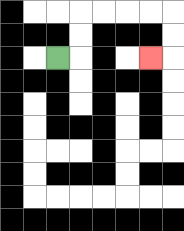{'start': '[2, 2]', 'end': '[6, 2]', 'path_directions': 'R,U,U,R,R,R,R,D,D,L', 'path_coordinates': '[[2, 2], [3, 2], [3, 1], [3, 0], [4, 0], [5, 0], [6, 0], [7, 0], [7, 1], [7, 2], [6, 2]]'}